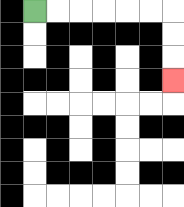{'start': '[1, 0]', 'end': '[7, 3]', 'path_directions': 'R,R,R,R,R,R,D,D,D', 'path_coordinates': '[[1, 0], [2, 0], [3, 0], [4, 0], [5, 0], [6, 0], [7, 0], [7, 1], [7, 2], [7, 3]]'}